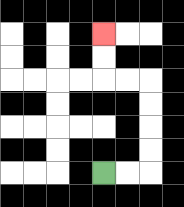{'start': '[4, 7]', 'end': '[4, 1]', 'path_directions': 'R,R,U,U,U,U,L,L,U,U', 'path_coordinates': '[[4, 7], [5, 7], [6, 7], [6, 6], [6, 5], [6, 4], [6, 3], [5, 3], [4, 3], [4, 2], [4, 1]]'}